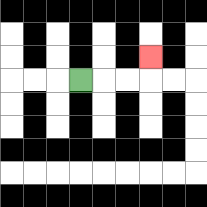{'start': '[3, 3]', 'end': '[6, 2]', 'path_directions': 'R,R,R,U', 'path_coordinates': '[[3, 3], [4, 3], [5, 3], [6, 3], [6, 2]]'}